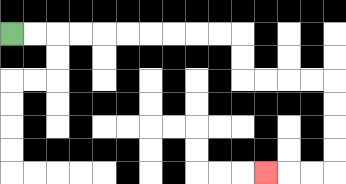{'start': '[0, 1]', 'end': '[11, 7]', 'path_directions': 'R,R,R,R,R,R,R,R,R,R,D,D,R,R,R,R,D,D,D,D,L,L,L', 'path_coordinates': '[[0, 1], [1, 1], [2, 1], [3, 1], [4, 1], [5, 1], [6, 1], [7, 1], [8, 1], [9, 1], [10, 1], [10, 2], [10, 3], [11, 3], [12, 3], [13, 3], [14, 3], [14, 4], [14, 5], [14, 6], [14, 7], [13, 7], [12, 7], [11, 7]]'}